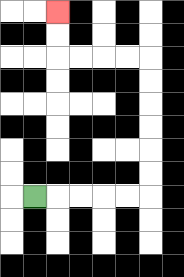{'start': '[1, 8]', 'end': '[2, 0]', 'path_directions': 'R,R,R,R,R,U,U,U,U,U,U,L,L,L,L,U,U', 'path_coordinates': '[[1, 8], [2, 8], [3, 8], [4, 8], [5, 8], [6, 8], [6, 7], [6, 6], [6, 5], [6, 4], [6, 3], [6, 2], [5, 2], [4, 2], [3, 2], [2, 2], [2, 1], [2, 0]]'}